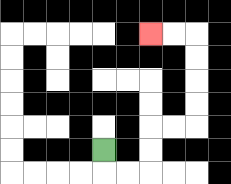{'start': '[4, 6]', 'end': '[6, 1]', 'path_directions': 'D,R,R,U,U,R,R,U,U,U,U,L,L', 'path_coordinates': '[[4, 6], [4, 7], [5, 7], [6, 7], [6, 6], [6, 5], [7, 5], [8, 5], [8, 4], [8, 3], [8, 2], [8, 1], [7, 1], [6, 1]]'}